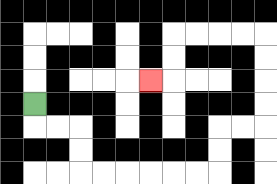{'start': '[1, 4]', 'end': '[6, 3]', 'path_directions': 'D,R,R,D,D,R,R,R,R,R,R,U,U,R,R,U,U,U,U,L,L,L,L,D,D,L', 'path_coordinates': '[[1, 4], [1, 5], [2, 5], [3, 5], [3, 6], [3, 7], [4, 7], [5, 7], [6, 7], [7, 7], [8, 7], [9, 7], [9, 6], [9, 5], [10, 5], [11, 5], [11, 4], [11, 3], [11, 2], [11, 1], [10, 1], [9, 1], [8, 1], [7, 1], [7, 2], [7, 3], [6, 3]]'}